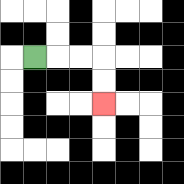{'start': '[1, 2]', 'end': '[4, 4]', 'path_directions': 'R,R,R,D,D', 'path_coordinates': '[[1, 2], [2, 2], [3, 2], [4, 2], [4, 3], [4, 4]]'}